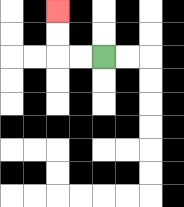{'start': '[4, 2]', 'end': '[2, 0]', 'path_directions': 'L,L,U,U', 'path_coordinates': '[[4, 2], [3, 2], [2, 2], [2, 1], [2, 0]]'}